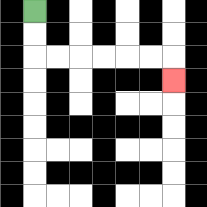{'start': '[1, 0]', 'end': '[7, 3]', 'path_directions': 'D,D,R,R,R,R,R,R,D', 'path_coordinates': '[[1, 0], [1, 1], [1, 2], [2, 2], [3, 2], [4, 2], [5, 2], [6, 2], [7, 2], [7, 3]]'}